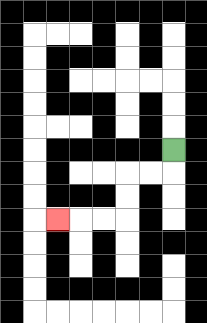{'start': '[7, 6]', 'end': '[2, 9]', 'path_directions': 'D,L,L,D,D,L,L,L', 'path_coordinates': '[[7, 6], [7, 7], [6, 7], [5, 7], [5, 8], [5, 9], [4, 9], [3, 9], [2, 9]]'}